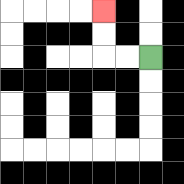{'start': '[6, 2]', 'end': '[4, 0]', 'path_directions': 'L,L,U,U', 'path_coordinates': '[[6, 2], [5, 2], [4, 2], [4, 1], [4, 0]]'}